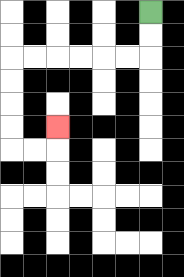{'start': '[6, 0]', 'end': '[2, 5]', 'path_directions': 'D,D,L,L,L,L,L,L,D,D,D,D,R,R,U', 'path_coordinates': '[[6, 0], [6, 1], [6, 2], [5, 2], [4, 2], [3, 2], [2, 2], [1, 2], [0, 2], [0, 3], [0, 4], [0, 5], [0, 6], [1, 6], [2, 6], [2, 5]]'}